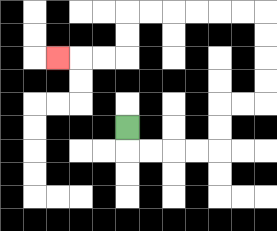{'start': '[5, 5]', 'end': '[2, 2]', 'path_directions': 'D,R,R,R,R,U,U,R,R,U,U,U,U,L,L,L,L,L,L,D,D,L,L,L', 'path_coordinates': '[[5, 5], [5, 6], [6, 6], [7, 6], [8, 6], [9, 6], [9, 5], [9, 4], [10, 4], [11, 4], [11, 3], [11, 2], [11, 1], [11, 0], [10, 0], [9, 0], [8, 0], [7, 0], [6, 0], [5, 0], [5, 1], [5, 2], [4, 2], [3, 2], [2, 2]]'}